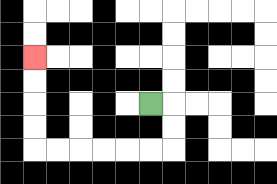{'start': '[6, 4]', 'end': '[1, 2]', 'path_directions': 'R,D,D,L,L,L,L,L,L,U,U,U,U', 'path_coordinates': '[[6, 4], [7, 4], [7, 5], [7, 6], [6, 6], [5, 6], [4, 6], [3, 6], [2, 6], [1, 6], [1, 5], [1, 4], [1, 3], [1, 2]]'}